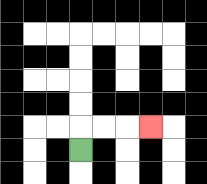{'start': '[3, 6]', 'end': '[6, 5]', 'path_directions': 'U,R,R,R', 'path_coordinates': '[[3, 6], [3, 5], [4, 5], [5, 5], [6, 5]]'}